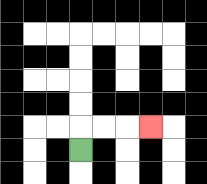{'start': '[3, 6]', 'end': '[6, 5]', 'path_directions': 'U,R,R,R', 'path_coordinates': '[[3, 6], [3, 5], [4, 5], [5, 5], [6, 5]]'}